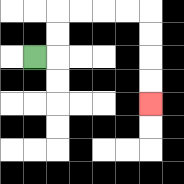{'start': '[1, 2]', 'end': '[6, 4]', 'path_directions': 'R,U,U,R,R,R,R,D,D,D,D', 'path_coordinates': '[[1, 2], [2, 2], [2, 1], [2, 0], [3, 0], [4, 0], [5, 0], [6, 0], [6, 1], [6, 2], [6, 3], [6, 4]]'}